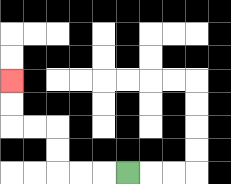{'start': '[5, 7]', 'end': '[0, 3]', 'path_directions': 'L,L,L,U,U,L,L,U,U', 'path_coordinates': '[[5, 7], [4, 7], [3, 7], [2, 7], [2, 6], [2, 5], [1, 5], [0, 5], [0, 4], [0, 3]]'}